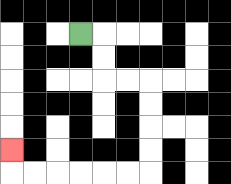{'start': '[3, 1]', 'end': '[0, 6]', 'path_directions': 'R,D,D,R,R,D,D,D,D,L,L,L,L,L,L,U', 'path_coordinates': '[[3, 1], [4, 1], [4, 2], [4, 3], [5, 3], [6, 3], [6, 4], [6, 5], [6, 6], [6, 7], [5, 7], [4, 7], [3, 7], [2, 7], [1, 7], [0, 7], [0, 6]]'}